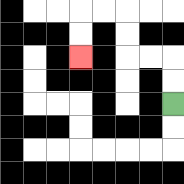{'start': '[7, 4]', 'end': '[3, 2]', 'path_directions': 'U,U,L,L,U,U,L,L,D,D', 'path_coordinates': '[[7, 4], [7, 3], [7, 2], [6, 2], [5, 2], [5, 1], [5, 0], [4, 0], [3, 0], [3, 1], [3, 2]]'}